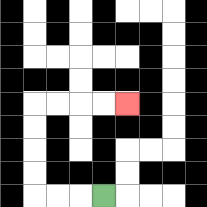{'start': '[4, 8]', 'end': '[5, 4]', 'path_directions': 'L,L,L,U,U,U,U,R,R,R,R', 'path_coordinates': '[[4, 8], [3, 8], [2, 8], [1, 8], [1, 7], [1, 6], [1, 5], [1, 4], [2, 4], [3, 4], [4, 4], [5, 4]]'}